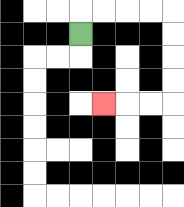{'start': '[3, 1]', 'end': '[4, 4]', 'path_directions': 'U,R,R,R,R,D,D,D,D,L,L,L', 'path_coordinates': '[[3, 1], [3, 0], [4, 0], [5, 0], [6, 0], [7, 0], [7, 1], [7, 2], [7, 3], [7, 4], [6, 4], [5, 4], [4, 4]]'}